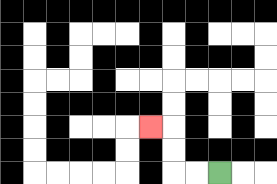{'start': '[9, 7]', 'end': '[6, 5]', 'path_directions': 'L,L,U,U,L', 'path_coordinates': '[[9, 7], [8, 7], [7, 7], [7, 6], [7, 5], [6, 5]]'}